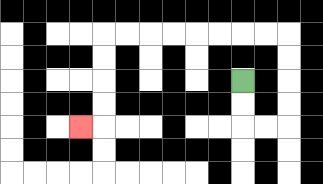{'start': '[10, 3]', 'end': '[3, 5]', 'path_directions': 'D,D,R,R,U,U,U,U,L,L,L,L,L,L,L,L,D,D,D,D,L', 'path_coordinates': '[[10, 3], [10, 4], [10, 5], [11, 5], [12, 5], [12, 4], [12, 3], [12, 2], [12, 1], [11, 1], [10, 1], [9, 1], [8, 1], [7, 1], [6, 1], [5, 1], [4, 1], [4, 2], [4, 3], [4, 4], [4, 5], [3, 5]]'}